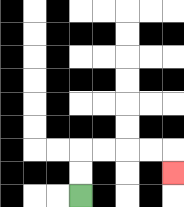{'start': '[3, 8]', 'end': '[7, 7]', 'path_directions': 'U,U,R,R,R,R,D', 'path_coordinates': '[[3, 8], [3, 7], [3, 6], [4, 6], [5, 6], [6, 6], [7, 6], [7, 7]]'}